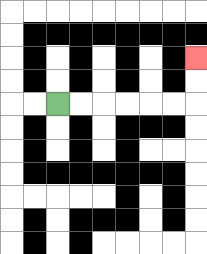{'start': '[2, 4]', 'end': '[8, 2]', 'path_directions': 'R,R,R,R,R,R,U,U', 'path_coordinates': '[[2, 4], [3, 4], [4, 4], [5, 4], [6, 4], [7, 4], [8, 4], [8, 3], [8, 2]]'}